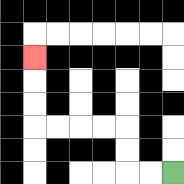{'start': '[7, 7]', 'end': '[1, 2]', 'path_directions': 'L,L,U,U,L,L,L,L,U,U,U', 'path_coordinates': '[[7, 7], [6, 7], [5, 7], [5, 6], [5, 5], [4, 5], [3, 5], [2, 5], [1, 5], [1, 4], [1, 3], [1, 2]]'}